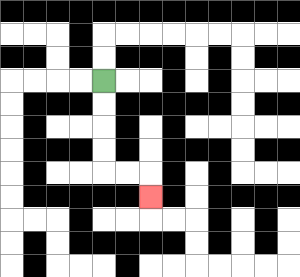{'start': '[4, 3]', 'end': '[6, 8]', 'path_directions': 'D,D,D,D,R,R,D', 'path_coordinates': '[[4, 3], [4, 4], [4, 5], [4, 6], [4, 7], [5, 7], [6, 7], [6, 8]]'}